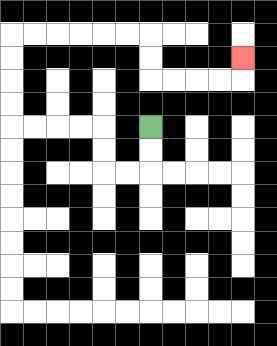{'start': '[6, 5]', 'end': '[10, 2]', 'path_directions': 'D,D,L,L,U,U,L,L,L,L,U,U,U,U,R,R,R,R,R,R,D,D,R,R,R,R,U', 'path_coordinates': '[[6, 5], [6, 6], [6, 7], [5, 7], [4, 7], [4, 6], [4, 5], [3, 5], [2, 5], [1, 5], [0, 5], [0, 4], [0, 3], [0, 2], [0, 1], [1, 1], [2, 1], [3, 1], [4, 1], [5, 1], [6, 1], [6, 2], [6, 3], [7, 3], [8, 3], [9, 3], [10, 3], [10, 2]]'}